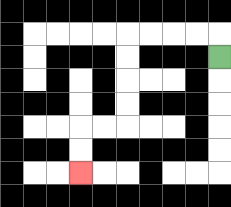{'start': '[9, 2]', 'end': '[3, 7]', 'path_directions': 'U,L,L,L,L,D,D,D,D,L,L,D,D', 'path_coordinates': '[[9, 2], [9, 1], [8, 1], [7, 1], [6, 1], [5, 1], [5, 2], [5, 3], [5, 4], [5, 5], [4, 5], [3, 5], [3, 6], [3, 7]]'}